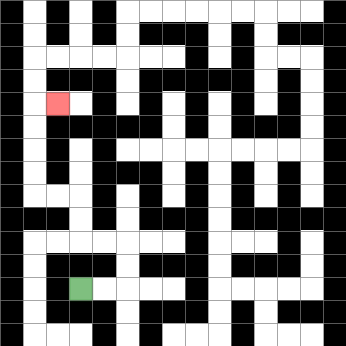{'start': '[3, 12]', 'end': '[2, 4]', 'path_directions': 'R,R,U,U,L,L,U,U,L,L,U,U,U,U,R', 'path_coordinates': '[[3, 12], [4, 12], [5, 12], [5, 11], [5, 10], [4, 10], [3, 10], [3, 9], [3, 8], [2, 8], [1, 8], [1, 7], [1, 6], [1, 5], [1, 4], [2, 4]]'}